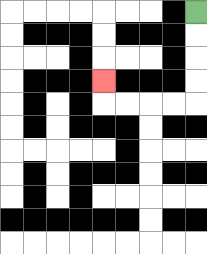{'start': '[8, 0]', 'end': '[4, 3]', 'path_directions': 'D,D,D,D,L,L,L,L,U', 'path_coordinates': '[[8, 0], [8, 1], [8, 2], [8, 3], [8, 4], [7, 4], [6, 4], [5, 4], [4, 4], [4, 3]]'}